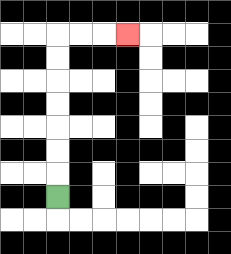{'start': '[2, 8]', 'end': '[5, 1]', 'path_directions': 'U,U,U,U,U,U,U,R,R,R', 'path_coordinates': '[[2, 8], [2, 7], [2, 6], [2, 5], [2, 4], [2, 3], [2, 2], [2, 1], [3, 1], [4, 1], [5, 1]]'}